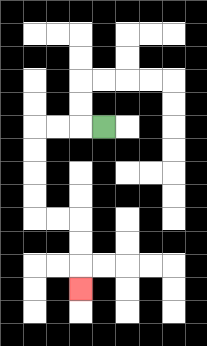{'start': '[4, 5]', 'end': '[3, 12]', 'path_directions': 'L,L,L,D,D,D,D,R,R,D,D,D', 'path_coordinates': '[[4, 5], [3, 5], [2, 5], [1, 5], [1, 6], [1, 7], [1, 8], [1, 9], [2, 9], [3, 9], [3, 10], [3, 11], [3, 12]]'}